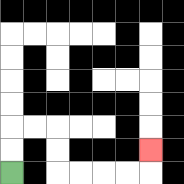{'start': '[0, 7]', 'end': '[6, 6]', 'path_directions': 'U,U,R,R,D,D,R,R,R,R,U', 'path_coordinates': '[[0, 7], [0, 6], [0, 5], [1, 5], [2, 5], [2, 6], [2, 7], [3, 7], [4, 7], [5, 7], [6, 7], [6, 6]]'}